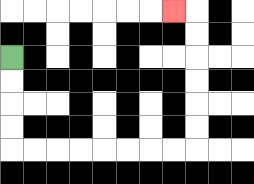{'start': '[0, 2]', 'end': '[7, 0]', 'path_directions': 'D,D,D,D,R,R,R,R,R,R,R,R,U,U,U,U,U,U,L', 'path_coordinates': '[[0, 2], [0, 3], [0, 4], [0, 5], [0, 6], [1, 6], [2, 6], [3, 6], [4, 6], [5, 6], [6, 6], [7, 6], [8, 6], [8, 5], [8, 4], [8, 3], [8, 2], [8, 1], [8, 0], [7, 0]]'}